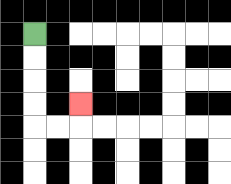{'start': '[1, 1]', 'end': '[3, 4]', 'path_directions': 'D,D,D,D,R,R,U', 'path_coordinates': '[[1, 1], [1, 2], [1, 3], [1, 4], [1, 5], [2, 5], [3, 5], [3, 4]]'}